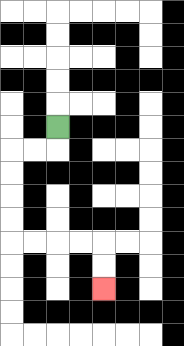{'start': '[2, 5]', 'end': '[4, 12]', 'path_directions': 'D,L,L,D,D,D,D,R,R,R,R,D,D', 'path_coordinates': '[[2, 5], [2, 6], [1, 6], [0, 6], [0, 7], [0, 8], [0, 9], [0, 10], [1, 10], [2, 10], [3, 10], [4, 10], [4, 11], [4, 12]]'}